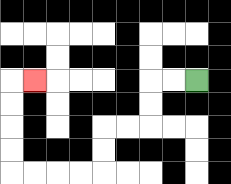{'start': '[8, 3]', 'end': '[1, 3]', 'path_directions': 'L,L,D,D,L,L,D,D,L,L,L,L,U,U,U,U,R', 'path_coordinates': '[[8, 3], [7, 3], [6, 3], [6, 4], [6, 5], [5, 5], [4, 5], [4, 6], [4, 7], [3, 7], [2, 7], [1, 7], [0, 7], [0, 6], [0, 5], [0, 4], [0, 3], [1, 3]]'}